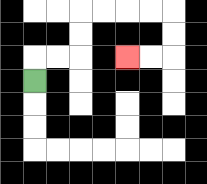{'start': '[1, 3]', 'end': '[5, 2]', 'path_directions': 'U,R,R,U,U,R,R,R,R,D,D,L,L', 'path_coordinates': '[[1, 3], [1, 2], [2, 2], [3, 2], [3, 1], [3, 0], [4, 0], [5, 0], [6, 0], [7, 0], [7, 1], [7, 2], [6, 2], [5, 2]]'}